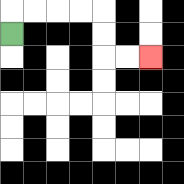{'start': '[0, 1]', 'end': '[6, 2]', 'path_directions': 'U,R,R,R,R,D,D,R,R', 'path_coordinates': '[[0, 1], [0, 0], [1, 0], [2, 0], [3, 0], [4, 0], [4, 1], [4, 2], [5, 2], [6, 2]]'}